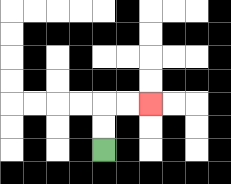{'start': '[4, 6]', 'end': '[6, 4]', 'path_directions': 'U,U,R,R', 'path_coordinates': '[[4, 6], [4, 5], [4, 4], [5, 4], [6, 4]]'}